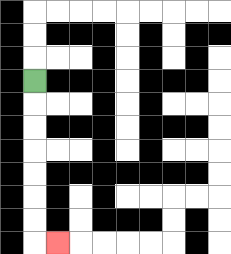{'start': '[1, 3]', 'end': '[2, 10]', 'path_directions': 'D,D,D,D,D,D,D,R', 'path_coordinates': '[[1, 3], [1, 4], [1, 5], [1, 6], [1, 7], [1, 8], [1, 9], [1, 10], [2, 10]]'}